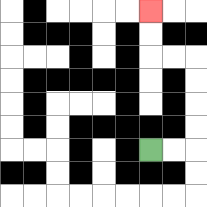{'start': '[6, 6]', 'end': '[6, 0]', 'path_directions': 'R,R,U,U,U,U,L,L,U,U', 'path_coordinates': '[[6, 6], [7, 6], [8, 6], [8, 5], [8, 4], [8, 3], [8, 2], [7, 2], [6, 2], [6, 1], [6, 0]]'}